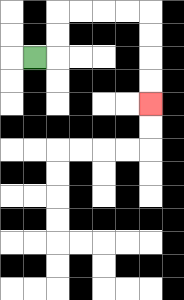{'start': '[1, 2]', 'end': '[6, 4]', 'path_directions': 'R,U,U,R,R,R,R,D,D,D,D', 'path_coordinates': '[[1, 2], [2, 2], [2, 1], [2, 0], [3, 0], [4, 0], [5, 0], [6, 0], [6, 1], [6, 2], [6, 3], [6, 4]]'}